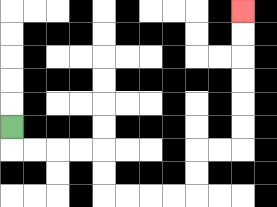{'start': '[0, 5]', 'end': '[10, 0]', 'path_directions': 'D,R,R,R,R,D,D,R,R,R,R,U,U,R,R,U,U,U,U,U,U', 'path_coordinates': '[[0, 5], [0, 6], [1, 6], [2, 6], [3, 6], [4, 6], [4, 7], [4, 8], [5, 8], [6, 8], [7, 8], [8, 8], [8, 7], [8, 6], [9, 6], [10, 6], [10, 5], [10, 4], [10, 3], [10, 2], [10, 1], [10, 0]]'}